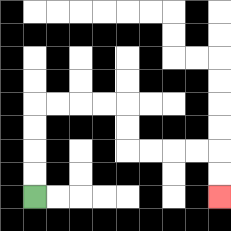{'start': '[1, 8]', 'end': '[9, 8]', 'path_directions': 'U,U,U,U,R,R,R,R,D,D,R,R,R,R,D,D', 'path_coordinates': '[[1, 8], [1, 7], [1, 6], [1, 5], [1, 4], [2, 4], [3, 4], [4, 4], [5, 4], [5, 5], [5, 6], [6, 6], [7, 6], [8, 6], [9, 6], [9, 7], [9, 8]]'}